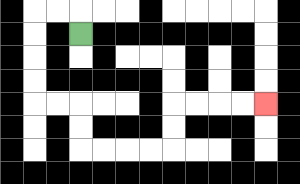{'start': '[3, 1]', 'end': '[11, 4]', 'path_directions': 'U,L,L,D,D,D,D,R,R,D,D,R,R,R,R,U,U,R,R,R,R', 'path_coordinates': '[[3, 1], [3, 0], [2, 0], [1, 0], [1, 1], [1, 2], [1, 3], [1, 4], [2, 4], [3, 4], [3, 5], [3, 6], [4, 6], [5, 6], [6, 6], [7, 6], [7, 5], [7, 4], [8, 4], [9, 4], [10, 4], [11, 4]]'}